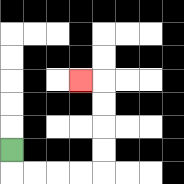{'start': '[0, 6]', 'end': '[3, 3]', 'path_directions': 'D,R,R,R,R,U,U,U,U,L', 'path_coordinates': '[[0, 6], [0, 7], [1, 7], [2, 7], [3, 7], [4, 7], [4, 6], [4, 5], [4, 4], [4, 3], [3, 3]]'}